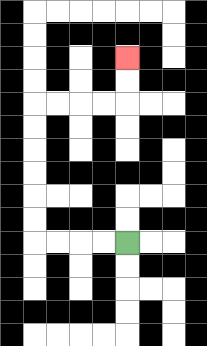{'start': '[5, 10]', 'end': '[5, 2]', 'path_directions': 'L,L,L,L,U,U,U,U,U,U,R,R,R,R,U,U', 'path_coordinates': '[[5, 10], [4, 10], [3, 10], [2, 10], [1, 10], [1, 9], [1, 8], [1, 7], [1, 6], [1, 5], [1, 4], [2, 4], [3, 4], [4, 4], [5, 4], [5, 3], [5, 2]]'}